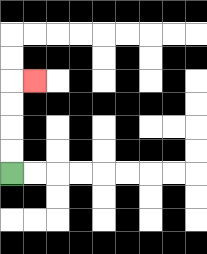{'start': '[0, 7]', 'end': '[1, 3]', 'path_directions': 'U,U,U,U,R', 'path_coordinates': '[[0, 7], [0, 6], [0, 5], [0, 4], [0, 3], [1, 3]]'}